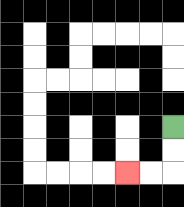{'start': '[7, 5]', 'end': '[5, 7]', 'path_directions': 'D,D,L,L', 'path_coordinates': '[[7, 5], [7, 6], [7, 7], [6, 7], [5, 7]]'}